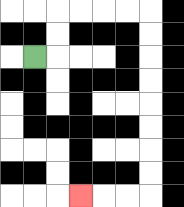{'start': '[1, 2]', 'end': '[3, 8]', 'path_directions': 'R,U,U,R,R,R,R,D,D,D,D,D,D,D,D,L,L,L', 'path_coordinates': '[[1, 2], [2, 2], [2, 1], [2, 0], [3, 0], [4, 0], [5, 0], [6, 0], [6, 1], [6, 2], [6, 3], [6, 4], [6, 5], [6, 6], [6, 7], [6, 8], [5, 8], [4, 8], [3, 8]]'}